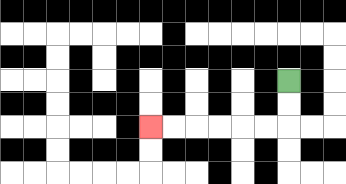{'start': '[12, 3]', 'end': '[6, 5]', 'path_directions': 'D,D,L,L,L,L,L,L', 'path_coordinates': '[[12, 3], [12, 4], [12, 5], [11, 5], [10, 5], [9, 5], [8, 5], [7, 5], [6, 5]]'}